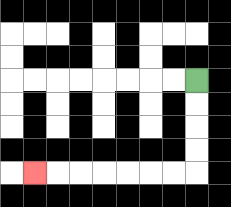{'start': '[8, 3]', 'end': '[1, 7]', 'path_directions': 'D,D,D,D,L,L,L,L,L,L,L', 'path_coordinates': '[[8, 3], [8, 4], [8, 5], [8, 6], [8, 7], [7, 7], [6, 7], [5, 7], [4, 7], [3, 7], [2, 7], [1, 7]]'}